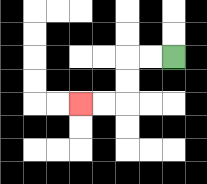{'start': '[7, 2]', 'end': '[3, 4]', 'path_directions': 'L,L,D,D,L,L', 'path_coordinates': '[[7, 2], [6, 2], [5, 2], [5, 3], [5, 4], [4, 4], [3, 4]]'}